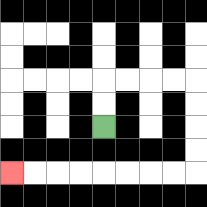{'start': '[4, 5]', 'end': '[0, 7]', 'path_directions': 'U,U,R,R,R,R,D,D,D,D,L,L,L,L,L,L,L,L', 'path_coordinates': '[[4, 5], [4, 4], [4, 3], [5, 3], [6, 3], [7, 3], [8, 3], [8, 4], [8, 5], [8, 6], [8, 7], [7, 7], [6, 7], [5, 7], [4, 7], [3, 7], [2, 7], [1, 7], [0, 7]]'}